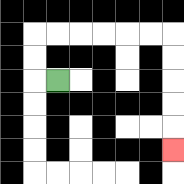{'start': '[2, 3]', 'end': '[7, 6]', 'path_directions': 'L,U,U,R,R,R,R,R,R,D,D,D,D,D', 'path_coordinates': '[[2, 3], [1, 3], [1, 2], [1, 1], [2, 1], [3, 1], [4, 1], [5, 1], [6, 1], [7, 1], [7, 2], [7, 3], [7, 4], [7, 5], [7, 6]]'}